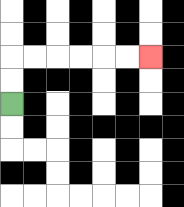{'start': '[0, 4]', 'end': '[6, 2]', 'path_directions': 'U,U,R,R,R,R,R,R', 'path_coordinates': '[[0, 4], [0, 3], [0, 2], [1, 2], [2, 2], [3, 2], [4, 2], [5, 2], [6, 2]]'}